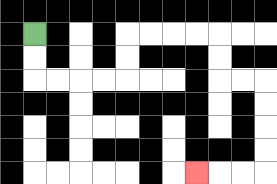{'start': '[1, 1]', 'end': '[8, 7]', 'path_directions': 'D,D,R,R,R,R,U,U,R,R,R,R,D,D,R,R,D,D,D,D,L,L,L', 'path_coordinates': '[[1, 1], [1, 2], [1, 3], [2, 3], [3, 3], [4, 3], [5, 3], [5, 2], [5, 1], [6, 1], [7, 1], [8, 1], [9, 1], [9, 2], [9, 3], [10, 3], [11, 3], [11, 4], [11, 5], [11, 6], [11, 7], [10, 7], [9, 7], [8, 7]]'}